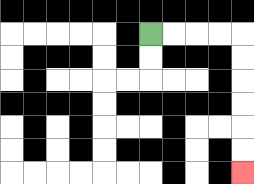{'start': '[6, 1]', 'end': '[10, 7]', 'path_directions': 'R,R,R,R,D,D,D,D,D,D', 'path_coordinates': '[[6, 1], [7, 1], [8, 1], [9, 1], [10, 1], [10, 2], [10, 3], [10, 4], [10, 5], [10, 6], [10, 7]]'}